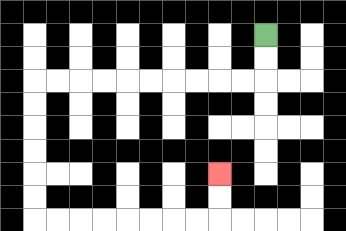{'start': '[11, 1]', 'end': '[9, 7]', 'path_directions': 'D,D,L,L,L,L,L,L,L,L,L,L,D,D,D,D,D,D,R,R,R,R,R,R,R,R,U,U', 'path_coordinates': '[[11, 1], [11, 2], [11, 3], [10, 3], [9, 3], [8, 3], [7, 3], [6, 3], [5, 3], [4, 3], [3, 3], [2, 3], [1, 3], [1, 4], [1, 5], [1, 6], [1, 7], [1, 8], [1, 9], [2, 9], [3, 9], [4, 9], [5, 9], [6, 9], [7, 9], [8, 9], [9, 9], [9, 8], [9, 7]]'}